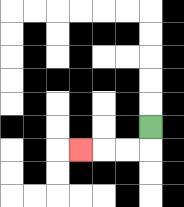{'start': '[6, 5]', 'end': '[3, 6]', 'path_directions': 'D,L,L,L', 'path_coordinates': '[[6, 5], [6, 6], [5, 6], [4, 6], [3, 6]]'}